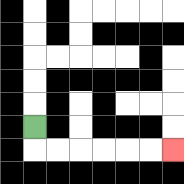{'start': '[1, 5]', 'end': '[7, 6]', 'path_directions': 'D,R,R,R,R,R,R', 'path_coordinates': '[[1, 5], [1, 6], [2, 6], [3, 6], [4, 6], [5, 6], [6, 6], [7, 6]]'}